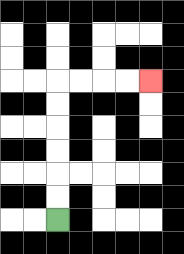{'start': '[2, 9]', 'end': '[6, 3]', 'path_directions': 'U,U,U,U,U,U,R,R,R,R', 'path_coordinates': '[[2, 9], [2, 8], [2, 7], [2, 6], [2, 5], [2, 4], [2, 3], [3, 3], [4, 3], [5, 3], [6, 3]]'}